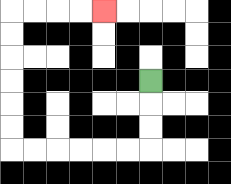{'start': '[6, 3]', 'end': '[4, 0]', 'path_directions': 'D,D,D,L,L,L,L,L,L,U,U,U,U,U,U,R,R,R,R', 'path_coordinates': '[[6, 3], [6, 4], [6, 5], [6, 6], [5, 6], [4, 6], [3, 6], [2, 6], [1, 6], [0, 6], [0, 5], [0, 4], [0, 3], [0, 2], [0, 1], [0, 0], [1, 0], [2, 0], [3, 0], [4, 0]]'}